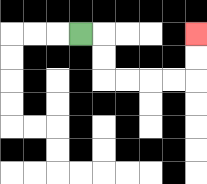{'start': '[3, 1]', 'end': '[8, 1]', 'path_directions': 'R,D,D,R,R,R,R,U,U', 'path_coordinates': '[[3, 1], [4, 1], [4, 2], [4, 3], [5, 3], [6, 3], [7, 3], [8, 3], [8, 2], [8, 1]]'}